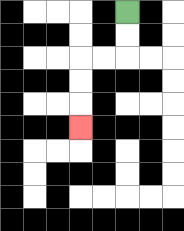{'start': '[5, 0]', 'end': '[3, 5]', 'path_directions': 'D,D,L,L,D,D,D', 'path_coordinates': '[[5, 0], [5, 1], [5, 2], [4, 2], [3, 2], [3, 3], [3, 4], [3, 5]]'}